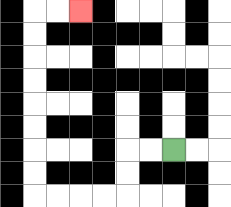{'start': '[7, 6]', 'end': '[3, 0]', 'path_directions': 'L,L,D,D,L,L,L,L,U,U,U,U,U,U,U,U,R,R', 'path_coordinates': '[[7, 6], [6, 6], [5, 6], [5, 7], [5, 8], [4, 8], [3, 8], [2, 8], [1, 8], [1, 7], [1, 6], [1, 5], [1, 4], [1, 3], [1, 2], [1, 1], [1, 0], [2, 0], [3, 0]]'}